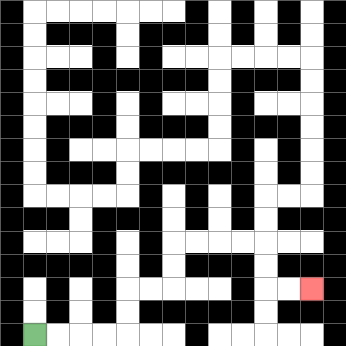{'start': '[1, 14]', 'end': '[13, 12]', 'path_directions': 'R,R,R,R,U,U,R,R,U,U,R,R,R,R,D,D,R,R', 'path_coordinates': '[[1, 14], [2, 14], [3, 14], [4, 14], [5, 14], [5, 13], [5, 12], [6, 12], [7, 12], [7, 11], [7, 10], [8, 10], [9, 10], [10, 10], [11, 10], [11, 11], [11, 12], [12, 12], [13, 12]]'}